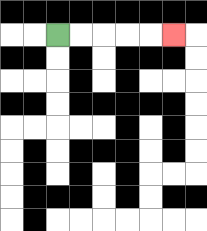{'start': '[2, 1]', 'end': '[7, 1]', 'path_directions': 'R,R,R,R,R', 'path_coordinates': '[[2, 1], [3, 1], [4, 1], [5, 1], [6, 1], [7, 1]]'}